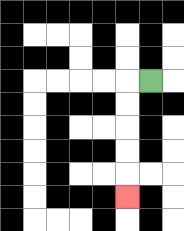{'start': '[6, 3]', 'end': '[5, 8]', 'path_directions': 'L,D,D,D,D,D', 'path_coordinates': '[[6, 3], [5, 3], [5, 4], [5, 5], [5, 6], [5, 7], [5, 8]]'}